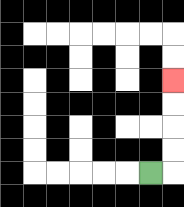{'start': '[6, 7]', 'end': '[7, 3]', 'path_directions': 'R,U,U,U,U', 'path_coordinates': '[[6, 7], [7, 7], [7, 6], [7, 5], [7, 4], [7, 3]]'}